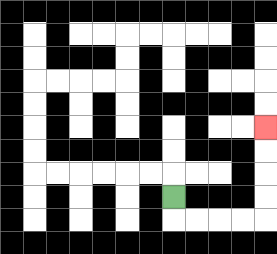{'start': '[7, 8]', 'end': '[11, 5]', 'path_directions': 'D,R,R,R,R,U,U,U,U', 'path_coordinates': '[[7, 8], [7, 9], [8, 9], [9, 9], [10, 9], [11, 9], [11, 8], [11, 7], [11, 6], [11, 5]]'}